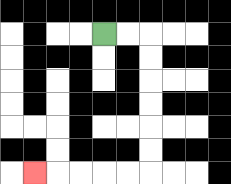{'start': '[4, 1]', 'end': '[1, 7]', 'path_directions': 'R,R,D,D,D,D,D,D,L,L,L,L,L', 'path_coordinates': '[[4, 1], [5, 1], [6, 1], [6, 2], [6, 3], [6, 4], [6, 5], [6, 6], [6, 7], [5, 7], [4, 7], [3, 7], [2, 7], [1, 7]]'}